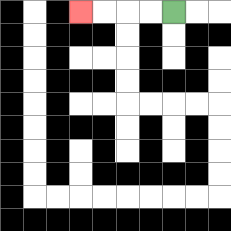{'start': '[7, 0]', 'end': '[3, 0]', 'path_directions': 'L,L,L,L', 'path_coordinates': '[[7, 0], [6, 0], [5, 0], [4, 0], [3, 0]]'}